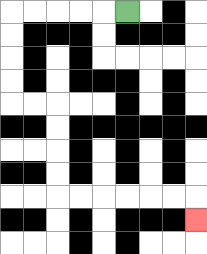{'start': '[5, 0]', 'end': '[8, 9]', 'path_directions': 'L,L,L,L,L,D,D,D,D,R,R,D,D,D,D,R,R,R,R,R,R,D', 'path_coordinates': '[[5, 0], [4, 0], [3, 0], [2, 0], [1, 0], [0, 0], [0, 1], [0, 2], [0, 3], [0, 4], [1, 4], [2, 4], [2, 5], [2, 6], [2, 7], [2, 8], [3, 8], [4, 8], [5, 8], [6, 8], [7, 8], [8, 8], [8, 9]]'}